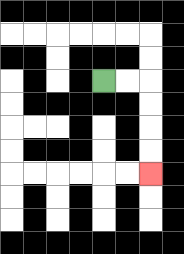{'start': '[4, 3]', 'end': '[6, 7]', 'path_directions': 'R,R,D,D,D,D', 'path_coordinates': '[[4, 3], [5, 3], [6, 3], [6, 4], [6, 5], [6, 6], [6, 7]]'}